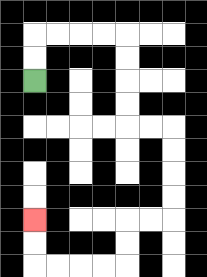{'start': '[1, 3]', 'end': '[1, 9]', 'path_directions': 'U,U,R,R,R,R,D,D,D,D,R,R,D,D,D,D,L,L,D,D,L,L,L,L,U,U', 'path_coordinates': '[[1, 3], [1, 2], [1, 1], [2, 1], [3, 1], [4, 1], [5, 1], [5, 2], [5, 3], [5, 4], [5, 5], [6, 5], [7, 5], [7, 6], [7, 7], [7, 8], [7, 9], [6, 9], [5, 9], [5, 10], [5, 11], [4, 11], [3, 11], [2, 11], [1, 11], [1, 10], [1, 9]]'}